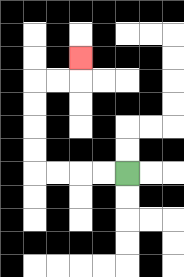{'start': '[5, 7]', 'end': '[3, 2]', 'path_directions': 'L,L,L,L,U,U,U,U,R,R,U', 'path_coordinates': '[[5, 7], [4, 7], [3, 7], [2, 7], [1, 7], [1, 6], [1, 5], [1, 4], [1, 3], [2, 3], [3, 3], [3, 2]]'}